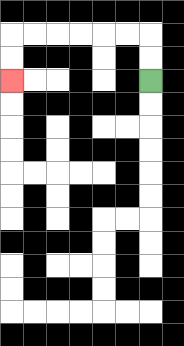{'start': '[6, 3]', 'end': '[0, 3]', 'path_directions': 'U,U,L,L,L,L,L,L,D,D', 'path_coordinates': '[[6, 3], [6, 2], [6, 1], [5, 1], [4, 1], [3, 1], [2, 1], [1, 1], [0, 1], [0, 2], [0, 3]]'}